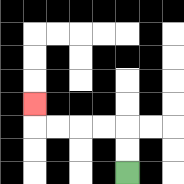{'start': '[5, 7]', 'end': '[1, 4]', 'path_directions': 'U,U,L,L,L,L,U', 'path_coordinates': '[[5, 7], [5, 6], [5, 5], [4, 5], [3, 5], [2, 5], [1, 5], [1, 4]]'}